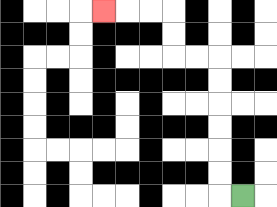{'start': '[10, 8]', 'end': '[4, 0]', 'path_directions': 'L,U,U,U,U,U,U,L,L,U,U,L,L,L', 'path_coordinates': '[[10, 8], [9, 8], [9, 7], [9, 6], [9, 5], [9, 4], [9, 3], [9, 2], [8, 2], [7, 2], [7, 1], [7, 0], [6, 0], [5, 0], [4, 0]]'}